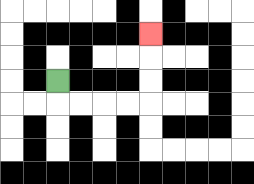{'start': '[2, 3]', 'end': '[6, 1]', 'path_directions': 'D,R,R,R,R,U,U,U', 'path_coordinates': '[[2, 3], [2, 4], [3, 4], [4, 4], [5, 4], [6, 4], [6, 3], [6, 2], [6, 1]]'}